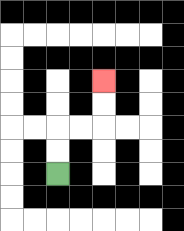{'start': '[2, 7]', 'end': '[4, 3]', 'path_directions': 'U,U,R,R,U,U', 'path_coordinates': '[[2, 7], [2, 6], [2, 5], [3, 5], [4, 5], [4, 4], [4, 3]]'}